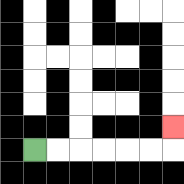{'start': '[1, 6]', 'end': '[7, 5]', 'path_directions': 'R,R,R,R,R,R,U', 'path_coordinates': '[[1, 6], [2, 6], [3, 6], [4, 6], [5, 6], [6, 6], [7, 6], [7, 5]]'}